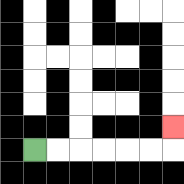{'start': '[1, 6]', 'end': '[7, 5]', 'path_directions': 'R,R,R,R,R,R,U', 'path_coordinates': '[[1, 6], [2, 6], [3, 6], [4, 6], [5, 6], [6, 6], [7, 6], [7, 5]]'}